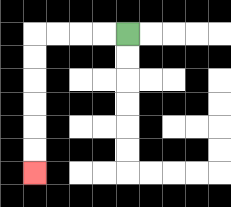{'start': '[5, 1]', 'end': '[1, 7]', 'path_directions': 'L,L,L,L,D,D,D,D,D,D', 'path_coordinates': '[[5, 1], [4, 1], [3, 1], [2, 1], [1, 1], [1, 2], [1, 3], [1, 4], [1, 5], [1, 6], [1, 7]]'}